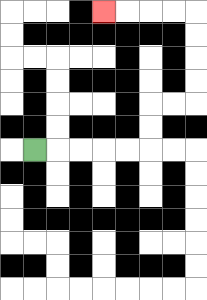{'start': '[1, 6]', 'end': '[4, 0]', 'path_directions': 'R,R,R,R,R,U,U,R,R,U,U,U,U,L,L,L,L', 'path_coordinates': '[[1, 6], [2, 6], [3, 6], [4, 6], [5, 6], [6, 6], [6, 5], [6, 4], [7, 4], [8, 4], [8, 3], [8, 2], [8, 1], [8, 0], [7, 0], [6, 0], [5, 0], [4, 0]]'}